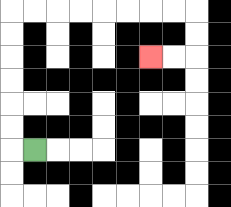{'start': '[1, 6]', 'end': '[6, 2]', 'path_directions': 'L,U,U,U,U,U,U,R,R,R,R,R,R,R,R,D,D,L,L', 'path_coordinates': '[[1, 6], [0, 6], [0, 5], [0, 4], [0, 3], [0, 2], [0, 1], [0, 0], [1, 0], [2, 0], [3, 0], [4, 0], [5, 0], [6, 0], [7, 0], [8, 0], [8, 1], [8, 2], [7, 2], [6, 2]]'}